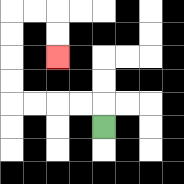{'start': '[4, 5]', 'end': '[2, 2]', 'path_directions': 'U,L,L,L,L,U,U,U,U,R,R,D,D', 'path_coordinates': '[[4, 5], [4, 4], [3, 4], [2, 4], [1, 4], [0, 4], [0, 3], [0, 2], [0, 1], [0, 0], [1, 0], [2, 0], [2, 1], [2, 2]]'}